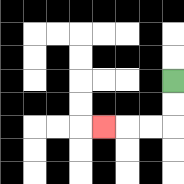{'start': '[7, 3]', 'end': '[4, 5]', 'path_directions': 'D,D,L,L,L', 'path_coordinates': '[[7, 3], [7, 4], [7, 5], [6, 5], [5, 5], [4, 5]]'}